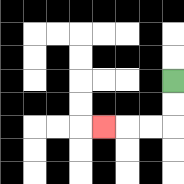{'start': '[7, 3]', 'end': '[4, 5]', 'path_directions': 'D,D,L,L,L', 'path_coordinates': '[[7, 3], [7, 4], [7, 5], [6, 5], [5, 5], [4, 5]]'}